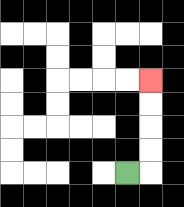{'start': '[5, 7]', 'end': '[6, 3]', 'path_directions': 'R,U,U,U,U', 'path_coordinates': '[[5, 7], [6, 7], [6, 6], [6, 5], [6, 4], [6, 3]]'}